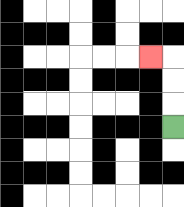{'start': '[7, 5]', 'end': '[6, 2]', 'path_directions': 'U,U,U,L', 'path_coordinates': '[[7, 5], [7, 4], [7, 3], [7, 2], [6, 2]]'}